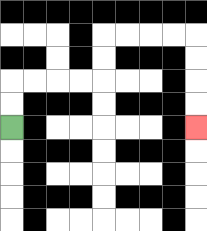{'start': '[0, 5]', 'end': '[8, 5]', 'path_directions': 'U,U,R,R,R,R,U,U,R,R,R,R,D,D,D,D', 'path_coordinates': '[[0, 5], [0, 4], [0, 3], [1, 3], [2, 3], [3, 3], [4, 3], [4, 2], [4, 1], [5, 1], [6, 1], [7, 1], [8, 1], [8, 2], [8, 3], [8, 4], [8, 5]]'}